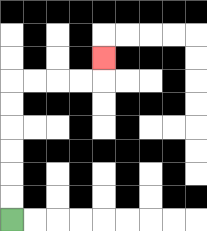{'start': '[0, 9]', 'end': '[4, 2]', 'path_directions': 'U,U,U,U,U,U,R,R,R,R,U', 'path_coordinates': '[[0, 9], [0, 8], [0, 7], [0, 6], [0, 5], [0, 4], [0, 3], [1, 3], [2, 3], [3, 3], [4, 3], [4, 2]]'}